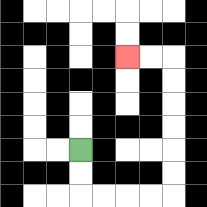{'start': '[3, 6]', 'end': '[5, 2]', 'path_directions': 'D,D,R,R,R,R,U,U,U,U,U,U,L,L', 'path_coordinates': '[[3, 6], [3, 7], [3, 8], [4, 8], [5, 8], [6, 8], [7, 8], [7, 7], [7, 6], [7, 5], [7, 4], [7, 3], [7, 2], [6, 2], [5, 2]]'}